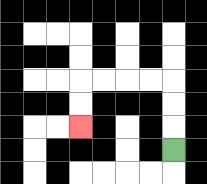{'start': '[7, 6]', 'end': '[3, 5]', 'path_directions': 'U,U,U,L,L,L,L,D,D', 'path_coordinates': '[[7, 6], [7, 5], [7, 4], [7, 3], [6, 3], [5, 3], [4, 3], [3, 3], [3, 4], [3, 5]]'}